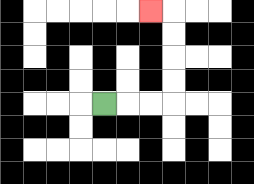{'start': '[4, 4]', 'end': '[6, 0]', 'path_directions': 'R,R,R,U,U,U,U,L', 'path_coordinates': '[[4, 4], [5, 4], [6, 4], [7, 4], [7, 3], [7, 2], [7, 1], [7, 0], [6, 0]]'}